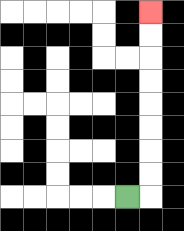{'start': '[5, 8]', 'end': '[6, 0]', 'path_directions': 'R,U,U,U,U,U,U,U,U', 'path_coordinates': '[[5, 8], [6, 8], [6, 7], [6, 6], [6, 5], [6, 4], [6, 3], [6, 2], [6, 1], [6, 0]]'}